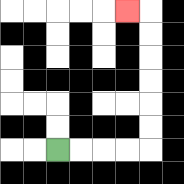{'start': '[2, 6]', 'end': '[5, 0]', 'path_directions': 'R,R,R,R,U,U,U,U,U,U,L', 'path_coordinates': '[[2, 6], [3, 6], [4, 6], [5, 6], [6, 6], [6, 5], [6, 4], [6, 3], [6, 2], [6, 1], [6, 0], [5, 0]]'}